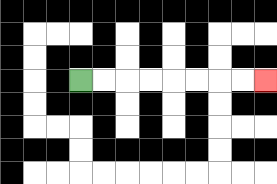{'start': '[3, 3]', 'end': '[11, 3]', 'path_directions': 'R,R,R,R,R,R,R,R', 'path_coordinates': '[[3, 3], [4, 3], [5, 3], [6, 3], [7, 3], [8, 3], [9, 3], [10, 3], [11, 3]]'}